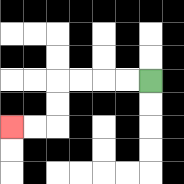{'start': '[6, 3]', 'end': '[0, 5]', 'path_directions': 'L,L,L,L,D,D,L,L', 'path_coordinates': '[[6, 3], [5, 3], [4, 3], [3, 3], [2, 3], [2, 4], [2, 5], [1, 5], [0, 5]]'}